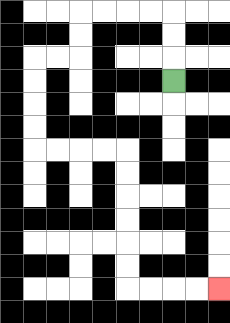{'start': '[7, 3]', 'end': '[9, 12]', 'path_directions': 'U,U,U,L,L,L,L,D,D,L,L,D,D,D,D,R,R,R,R,D,D,D,D,D,D,R,R,R,R', 'path_coordinates': '[[7, 3], [7, 2], [7, 1], [7, 0], [6, 0], [5, 0], [4, 0], [3, 0], [3, 1], [3, 2], [2, 2], [1, 2], [1, 3], [1, 4], [1, 5], [1, 6], [2, 6], [3, 6], [4, 6], [5, 6], [5, 7], [5, 8], [5, 9], [5, 10], [5, 11], [5, 12], [6, 12], [7, 12], [8, 12], [9, 12]]'}